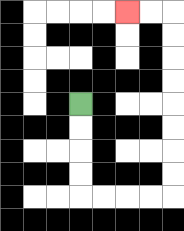{'start': '[3, 4]', 'end': '[5, 0]', 'path_directions': 'D,D,D,D,R,R,R,R,U,U,U,U,U,U,U,U,L,L', 'path_coordinates': '[[3, 4], [3, 5], [3, 6], [3, 7], [3, 8], [4, 8], [5, 8], [6, 8], [7, 8], [7, 7], [7, 6], [7, 5], [7, 4], [7, 3], [7, 2], [7, 1], [7, 0], [6, 0], [5, 0]]'}